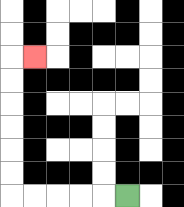{'start': '[5, 8]', 'end': '[1, 2]', 'path_directions': 'L,L,L,L,L,U,U,U,U,U,U,R', 'path_coordinates': '[[5, 8], [4, 8], [3, 8], [2, 8], [1, 8], [0, 8], [0, 7], [0, 6], [0, 5], [0, 4], [0, 3], [0, 2], [1, 2]]'}